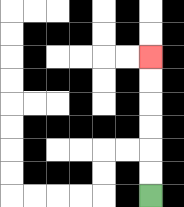{'start': '[6, 8]', 'end': '[6, 2]', 'path_directions': 'U,U,U,U,U,U', 'path_coordinates': '[[6, 8], [6, 7], [6, 6], [6, 5], [6, 4], [6, 3], [6, 2]]'}